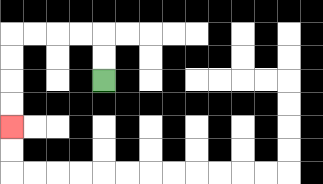{'start': '[4, 3]', 'end': '[0, 5]', 'path_directions': 'U,U,L,L,L,L,D,D,D,D', 'path_coordinates': '[[4, 3], [4, 2], [4, 1], [3, 1], [2, 1], [1, 1], [0, 1], [0, 2], [0, 3], [0, 4], [0, 5]]'}